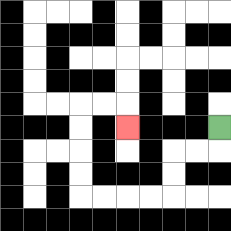{'start': '[9, 5]', 'end': '[5, 5]', 'path_directions': 'D,L,L,D,D,L,L,L,L,U,U,U,U,R,R,D', 'path_coordinates': '[[9, 5], [9, 6], [8, 6], [7, 6], [7, 7], [7, 8], [6, 8], [5, 8], [4, 8], [3, 8], [3, 7], [3, 6], [3, 5], [3, 4], [4, 4], [5, 4], [5, 5]]'}